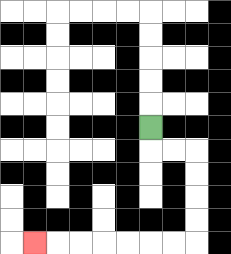{'start': '[6, 5]', 'end': '[1, 10]', 'path_directions': 'D,R,R,D,D,D,D,L,L,L,L,L,L,L', 'path_coordinates': '[[6, 5], [6, 6], [7, 6], [8, 6], [8, 7], [8, 8], [8, 9], [8, 10], [7, 10], [6, 10], [5, 10], [4, 10], [3, 10], [2, 10], [1, 10]]'}